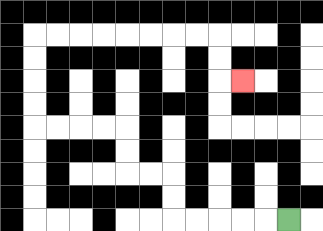{'start': '[12, 9]', 'end': '[10, 3]', 'path_directions': 'L,L,L,L,L,U,U,L,L,U,U,L,L,L,L,U,U,U,U,R,R,R,R,R,R,R,R,D,D,R', 'path_coordinates': '[[12, 9], [11, 9], [10, 9], [9, 9], [8, 9], [7, 9], [7, 8], [7, 7], [6, 7], [5, 7], [5, 6], [5, 5], [4, 5], [3, 5], [2, 5], [1, 5], [1, 4], [1, 3], [1, 2], [1, 1], [2, 1], [3, 1], [4, 1], [5, 1], [6, 1], [7, 1], [8, 1], [9, 1], [9, 2], [9, 3], [10, 3]]'}